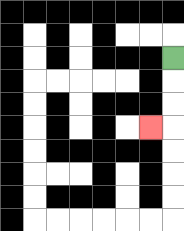{'start': '[7, 2]', 'end': '[6, 5]', 'path_directions': 'D,D,D,L', 'path_coordinates': '[[7, 2], [7, 3], [7, 4], [7, 5], [6, 5]]'}